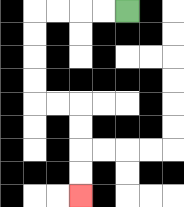{'start': '[5, 0]', 'end': '[3, 8]', 'path_directions': 'L,L,L,L,D,D,D,D,R,R,D,D,D,D', 'path_coordinates': '[[5, 0], [4, 0], [3, 0], [2, 0], [1, 0], [1, 1], [1, 2], [1, 3], [1, 4], [2, 4], [3, 4], [3, 5], [3, 6], [3, 7], [3, 8]]'}